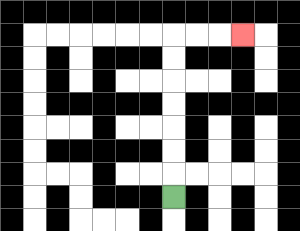{'start': '[7, 8]', 'end': '[10, 1]', 'path_directions': 'U,U,U,U,U,U,U,R,R,R', 'path_coordinates': '[[7, 8], [7, 7], [7, 6], [7, 5], [7, 4], [7, 3], [7, 2], [7, 1], [8, 1], [9, 1], [10, 1]]'}